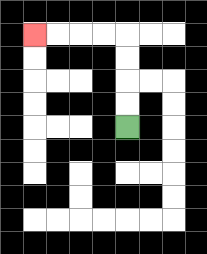{'start': '[5, 5]', 'end': '[1, 1]', 'path_directions': 'U,U,U,U,L,L,L,L', 'path_coordinates': '[[5, 5], [5, 4], [5, 3], [5, 2], [5, 1], [4, 1], [3, 1], [2, 1], [1, 1]]'}